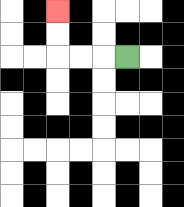{'start': '[5, 2]', 'end': '[2, 0]', 'path_directions': 'L,L,L,U,U', 'path_coordinates': '[[5, 2], [4, 2], [3, 2], [2, 2], [2, 1], [2, 0]]'}